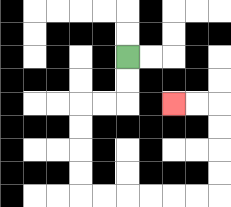{'start': '[5, 2]', 'end': '[7, 4]', 'path_directions': 'D,D,L,L,D,D,D,D,R,R,R,R,R,R,U,U,U,U,L,L', 'path_coordinates': '[[5, 2], [5, 3], [5, 4], [4, 4], [3, 4], [3, 5], [3, 6], [3, 7], [3, 8], [4, 8], [5, 8], [6, 8], [7, 8], [8, 8], [9, 8], [9, 7], [9, 6], [9, 5], [9, 4], [8, 4], [7, 4]]'}